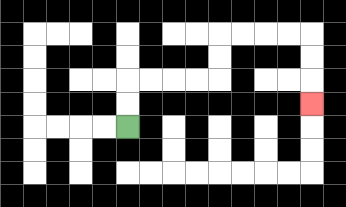{'start': '[5, 5]', 'end': '[13, 4]', 'path_directions': 'U,U,R,R,R,R,U,U,R,R,R,R,D,D,D', 'path_coordinates': '[[5, 5], [5, 4], [5, 3], [6, 3], [7, 3], [8, 3], [9, 3], [9, 2], [9, 1], [10, 1], [11, 1], [12, 1], [13, 1], [13, 2], [13, 3], [13, 4]]'}